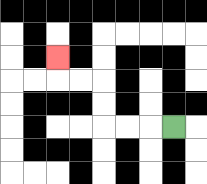{'start': '[7, 5]', 'end': '[2, 2]', 'path_directions': 'L,L,L,U,U,L,L,U', 'path_coordinates': '[[7, 5], [6, 5], [5, 5], [4, 5], [4, 4], [4, 3], [3, 3], [2, 3], [2, 2]]'}